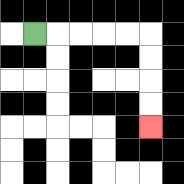{'start': '[1, 1]', 'end': '[6, 5]', 'path_directions': 'R,R,R,R,R,D,D,D,D', 'path_coordinates': '[[1, 1], [2, 1], [3, 1], [4, 1], [5, 1], [6, 1], [6, 2], [6, 3], [6, 4], [6, 5]]'}